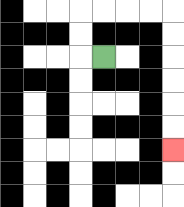{'start': '[4, 2]', 'end': '[7, 6]', 'path_directions': 'L,U,U,R,R,R,R,D,D,D,D,D,D', 'path_coordinates': '[[4, 2], [3, 2], [3, 1], [3, 0], [4, 0], [5, 0], [6, 0], [7, 0], [7, 1], [7, 2], [7, 3], [7, 4], [7, 5], [7, 6]]'}